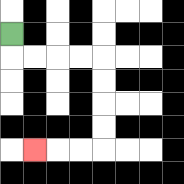{'start': '[0, 1]', 'end': '[1, 6]', 'path_directions': 'D,R,R,R,R,D,D,D,D,L,L,L', 'path_coordinates': '[[0, 1], [0, 2], [1, 2], [2, 2], [3, 2], [4, 2], [4, 3], [4, 4], [4, 5], [4, 6], [3, 6], [2, 6], [1, 6]]'}